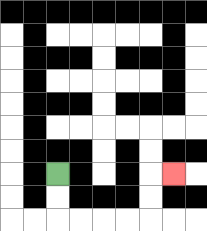{'start': '[2, 7]', 'end': '[7, 7]', 'path_directions': 'D,D,R,R,R,R,U,U,R', 'path_coordinates': '[[2, 7], [2, 8], [2, 9], [3, 9], [4, 9], [5, 9], [6, 9], [6, 8], [6, 7], [7, 7]]'}